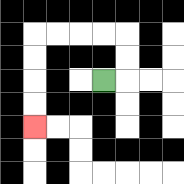{'start': '[4, 3]', 'end': '[1, 5]', 'path_directions': 'R,U,U,L,L,L,L,D,D,D,D', 'path_coordinates': '[[4, 3], [5, 3], [5, 2], [5, 1], [4, 1], [3, 1], [2, 1], [1, 1], [1, 2], [1, 3], [1, 4], [1, 5]]'}